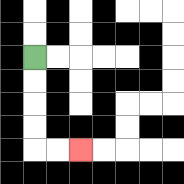{'start': '[1, 2]', 'end': '[3, 6]', 'path_directions': 'D,D,D,D,R,R', 'path_coordinates': '[[1, 2], [1, 3], [1, 4], [1, 5], [1, 6], [2, 6], [3, 6]]'}